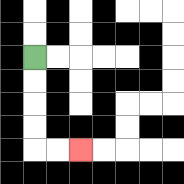{'start': '[1, 2]', 'end': '[3, 6]', 'path_directions': 'D,D,D,D,R,R', 'path_coordinates': '[[1, 2], [1, 3], [1, 4], [1, 5], [1, 6], [2, 6], [3, 6]]'}